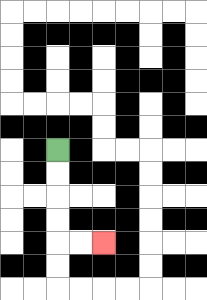{'start': '[2, 6]', 'end': '[4, 10]', 'path_directions': 'D,D,D,D,R,R', 'path_coordinates': '[[2, 6], [2, 7], [2, 8], [2, 9], [2, 10], [3, 10], [4, 10]]'}